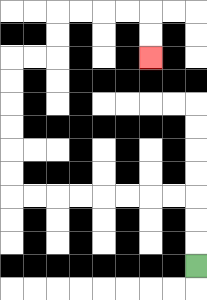{'start': '[8, 11]', 'end': '[6, 2]', 'path_directions': 'U,U,U,L,L,L,L,L,L,L,L,U,U,U,U,U,U,R,R,U,U,R,R,R,R,D,D', 'path_coordinates': '[[8, 11], [8, 10], [8, 9], [8, 8], [7, 8], [6, 8], [5, 8], [4, 8], [3, 8], [2, 8], [1, 8], [0, 8], [0, 7], [0, 6], [0, 5], [0, 4], [0, 3], [0, 2], [1, 2], [2, 2], [2, 1], [2, 0], [3, 0], [4, 0], [5, 0], [6, 0], [6, 1], [6, 2]]'}